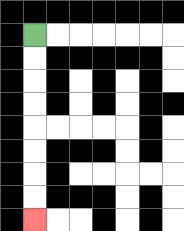{'start': '[1, 1]', 'end': '[1, 9]', 'path_directions': 'D,D,D,D,D,D,D,D', 'path_coordinates': '[[1, 1], [1, 2], [1, 3], [1, 4], [1, 5], [1, 6], [1, 7], [1, 8], [1, 9]]'}